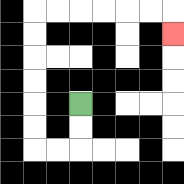{'start': '[3, 4]', 'end': '[7, 1]', 'path_directions': 'D,D,L,L,U,U,U,U,U,U,R,R,R,R,R,R,D', 'path_coordinates': '[[3, 4], [3, 5], [3, 6], [2, 6], [1, 6], [1, 5], [1, 4], [1, 3], [1, 2], [1, 1], [1, 0], [2, 0], [3, 0], [4, 0], [5, 0], [6, 0], [7, 0], [7, 1]]'}